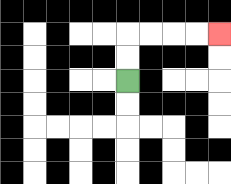{'start': '[5, 3]', 'end': '[9, 1]', 'path_directions': 'U,U,R,R,R,R', 'path_coordinates': '[[5, 3], [5, 2], [5, 1], [6, 1], [7, 1], [8, 1], [9, 1]]'}